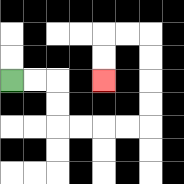{'start': '[0, 3]', 'end': '[4, 3]', 'path_directions': 'R,R,D,D,R,R,R,R,U,U,U,U,L,L,D,D', 'path_coordinates': '[[0, 3], [1, 3], [2, 3], [2, 4], [2, 5], [3, 5], [4, 5], [5, 5], [6, 5], [6, 4], [6, 3], [6, 2], [6, 1], [5, 1], [4, 1], [4, 2], [4, 3]]'}